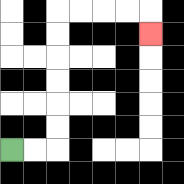{'start': '[0, 6]', 'end': '[6, 1]', 'path_directions': 'R,R,U,U,U,U,U,U,R,R,R,R,D', 'path_coordinates': '[[0, 6], [1, 6], [2, 6], [2, 5], [2, 4], [2, 3], [2, 2], [2, 1], [2, 0], [3, 0], [4, 0], [5, 0], [6, 0], [6, 1]]'}